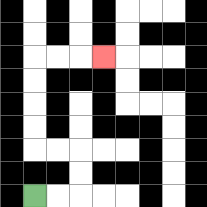{'start': '[1, 8]', 'end': '[4, 2]', 'path_directions': 'R,R,U,U,L,L,U,U,U,U,R,R,R', 'path_coordinates': '[[1, 8], [2, 8], [3, 8], [3, 7], [3, 6], [2, 6], [1, 6], [1, 5], [1, 4], [1, 3], [1, 2], [2, 2], [3, 2], [4, 2]]'}